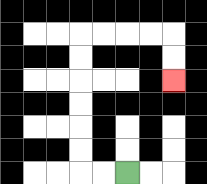{'start': '[5, 7]', 'end': '[7, 3]', 'path_directions': 'L,L,U,U,U,U,U,U,R,R,R,R,D,D', 'path_coordinates': '[[5, 7], [4, 7], [3, 7], [3, 6], [3, 5], [3, 4], [3, 3], [3, 2], [3, 1], [4, 1], [5, 1], [6, 1], [7, 1], [7, 2], [7, 3]]'}